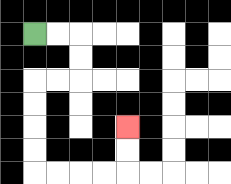{'start': '[1, 1]', 'end': '[5, 5]', 'path_directions': 'R,R,D,D,L,L,D,D,D,D,R,R,R,R,U,U', 'path_coordinates': '[[1, 1], [2, 1], [3, 1], [3, 2], [3, 3], [2, 3], [1, 3], [1, 4], [1, 5], [1, 6], [1, 7], [2, 7], [3, 7], [4, 7], [5, 7], [5, 6], [5, 5]]'}